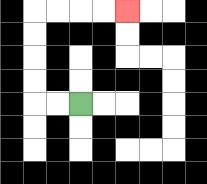{'start': '[3, 4]', 'end': '[5, 0]', 'path_directions': 'L,L,U,U,U,U,R,R,R,R', 'path_coordinates': '[[3, 4], [2, 4], [1, 4], [1, 3], [1, 2], [1, 1], [1, 0], [2, 0], [3, 0], [4, 0], [5, 0]]'}